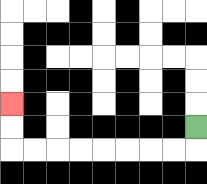{'start': '[8, 5]', 'end': '[0, 4]', 'path_directions': 'D,L,L,L,L,L,L,L,L,U,U', 'path_coordinates': '[[8, 5], [8, 6], [7, 6], [6, 6], [5, 6], [4, 6], [3, 6], [2, 6], [1, 6], [0, 6], [0, 5], [0, 4]]'}